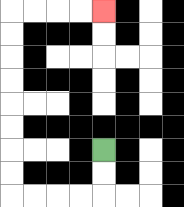{'start': '[4, 6]', 'end': '[4, 0]', 'path_directions': 'D,D,L,L,L,L,U,U,U,U,U,U,U,U,R,R,R,R', 'path_coordinates': '[[4, 6], [4, 7], [4, 8], [3, 8], [2, 8], [1, 8], [0, 8], [0, 7], [0, 6], [0, 5], [0, 4], [0, 3], [0, 2], [0, 1], [0, 0], [1, 0], [2, 0], [3, 0], [4, 0]]'}